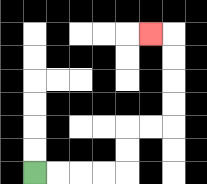{'start': '[1, 7]', 'end': '[6, 1]', 'path_directions': 'R,R,R,R,U,U,R,R,U,U,U,U,L', 'path_coordinates': '[[1, 7], [2, 7], [3, 7], [4, 7], [5, 7], [5, 6], [5, 5], [6, 5], [7, 5], [7, 4], [7, 3], [7, 2], [7, 1], [6, 1]]'}